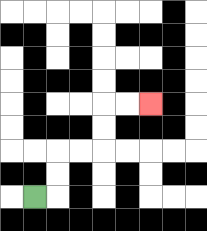{'start': '[1, 8]', 'end': '[6, 4]', 'path_directions': 'R,U,U,R,R,U,U,R,R', 'path_coordinates': '[[1, 8], [2, 8], [2, 7], [2, 6], [3, 6], [4, 6], [4, 5], [4, 4], [5, 4], [6, 4]]'}